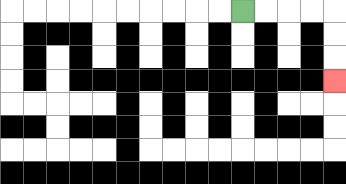{'start': '[10, 0]', 'end': '[14, 3]', 'path_directions': 'R,R,R,R,D,D,D', 'path_coordinates': '[[10, 0], [11, 0], [12, 0], [13, 0], [14, 0], [14, 1], [14, 2], [14, 3]]'}